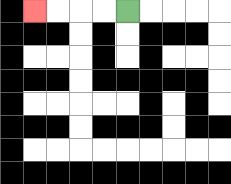{'start': '[5, 0]', 'end': '[1, 0]', 'path_directions': 'L,L,L,L', 'path_coordinates': '[[5, 0], [4, 0], [3, 0], [2, 0], [1, 0]]'}